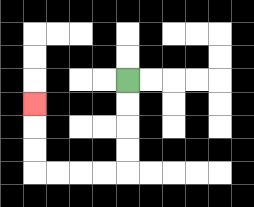{'start': '[5, 3]', 'end': '[1, 4]', 'path_directions': 'D,D,D,D,L,L,L,L,U,U,U', 'path_coordinates': '[[5, 3], [5, 4], [5, 5], [5, 6], [5, 7], [4, 7], [3, 7], [2, 7], [1, 7], [1, 6], [1, 5], [1, 4]]'}